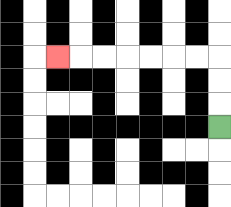{'start': '[9, 5]', 'end': '[2, 2]', 'path_directions': 'U,U,U,L,L,L,L,L,L,L', 'path_coordinates': '[[9, 5], [9, 4], [9, 3], [9, 2], [8, 2], [7, 2], [6, 2], [5, 2], [4, 2], [3, 2], [2, 2]]'}